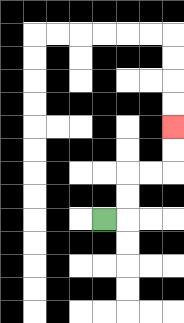{'start': '[4, 9]', 'end': '[7, 5]', 'path_directions': 'R,U,U,R,R,U,U', 'path_coordinates': '[[4, 9], [5, 9], [5, 8], [5, 7], [6, 7], [7, 7], [7, 6], [7, 5]]'}